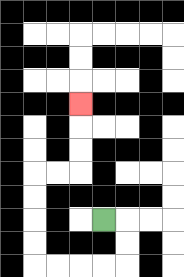{'start': '[4, 9]', 'end': '[3, 4]', 'path_directions': 'R,D,D,L,L,L,L,U,U,U,U,R,R,U,U,U', 'path_coordinates': '[[4, 9], [5, 9], [5, 10], [5, 11], [4, 11], [3, 11], [2, 11], [1, 11], [1, 10], [1, 9], [1, 8], [1, 7], [2, 7], [3, 7], [3, 6], [3, 5], [3, 4]]'}